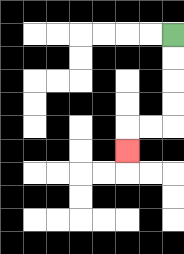{'start': '[7, 1]', 'end': '[5, 6]', 'path_directions': 'D,D,D,D,L,L,D', 'path_coordinates': '[[7, 1], [7, 2], [7, 3], [7, 4], [7, 5], [6, 5], [5, 5], [5, 6]]'}